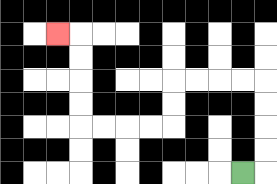{'start': '[10, 7]', 'end': '[2, 1]', 'path_directions': 'R,U,U,U,U,L,L,L,L,D,D,L,L,L,L,U,U,U,U,L', 'path_coordinates': '[[10, 7], [11, 7], [11, 6], [11, 5], [11, 4], [11, 3], [10, 3], [9, 3], [8, 3], [7, 3], [7, 4], [7, 5], [6, 5], [5, 5], [4, 5], [3, 5], [3, 4], [3, 3], [3, 2], [3, 1], [2, 1]]'}